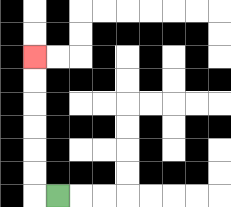{'start': '[2, 8]', 'end': '[1, 2]', 'path_directions': 'L,U,U,U,U,U,U', 'path_coordinates': '[[2, 8], [1, 8], [1, 7], [1, 6], [1, 5], [1, 4], [1, 3], [1, 2]]'}